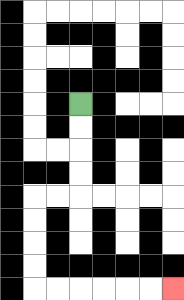{'start': '[3, 4]', 'end': '[7, 12]', 'path_directions': 'D,D,D,D,L,L,D,D,D,D,R,R,R,R,R,R', 'path_coordinates': '[[3, 4], [3, 5], [3, 6], [3, 7], [3, 8], [2, 8], [1, 8], [1, 9], [1, 10], [1, 11], [1, 12], [2, 12], [3, 12], [4, 12], [5, 12], [6, 12], [7, 12]]'}